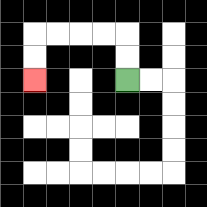{'start': '[5, 3]', 'end': '[1, 3]', 'path_directions': 'U,U,L,L,L,L,D,D', 'path_coordinates': '[[5, 3], [5, 2], [5, 1], [4, 1], [3, 1], [2, 1], [1, 1], [1, 2], [1, 3]]'}